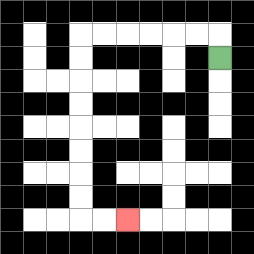{'start': '[9, 2]', 'end': '[5, 9]', 'path_directions': 'U,L,L,L,L,L,L,D,D,D,D,D,D,D,D,R,R', 'path_coordinates': '[[9, 2], [9, 1], [8, 1], [7, 1], [6, 1], [5, 1], [4, 1], [3, 1], [3, 2], [3, 3], [3, 4], [3, 5], [3, 6], [3, 7], [3, 8], [3, 9], [4, 9], [5, 9]]'}